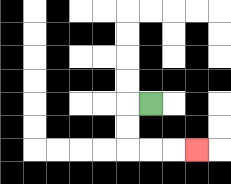{'start': '[6, 4]', 'end': '[8, 6]', 'path_directions': 'L,D,D,R,R,R', 'path_coordinates': '[[6, 4], [5, 4], [5, 5], [5, 6], [6, 6], [7, 6], [8, 6]]'}